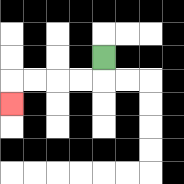{'start': '[4, 2]', 'end': '[0, 4]', 'path_directions': 'D,L,L,L,L,D', 'path_coordinates': '[[4, 2], [4, 3], [3, 3], [2, 3], [1, 3], [0, 3], [0, 4]]'}